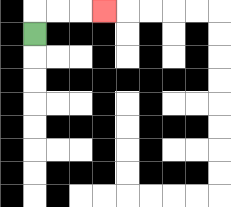{'start': '[1, 1]', 'end': '[4, 0]', 'path_directions': 'U,R,R,R', 'path_coordinates': '[[1, 1], [1, 0], [2, 0], [3, 0], [4, 0]]'}